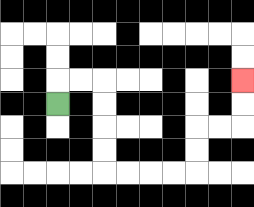{'start': '[2, 4]', 'end': '[10, 3]', 'path_directions': 'U,R,R,D,D,D,D,R,R,R,R,U,U,R,R,U,U', 'path_coordinates': '[[2, 4], [2, 3], [3, 3], [4, 3], [4, 4], [4, 5], [4, 6], [4, 7], [5, 7], [6, 7], [7, 7], [8, 7], [8, 6], [8, 5], [9, 5], [10, 5], [10, 4], [10, 3]]'}